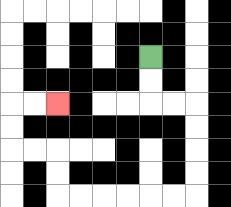{'start': '[6, 2]', 'end': '[2, 4]', 'path_directions': 'D,D,R,R,D,D,D,D,L,L,L,L,L,L,U,U,L,L,U,U,R,R', 'path_coordinates': '[[6, 2], [6, 3], [6, 4], [7, 4], [8, 4], [8, 5], [8, 6], [8, 7], [8, 8], [7, 8], [6, 8], [5, 8], [4, 8], [3, 8], [2, 8], [2, 7], [2, 6], [1, 6], [0, 6], [0, 5], [0, 4], [1, 4], [2, 4]]'}